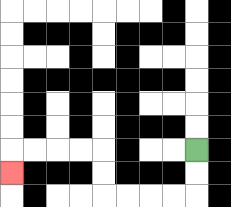{'start': '[8, 6]', 'end': '[0, 7]', 'path_directions': 'D,D,L,L,L,L,U,U,L,L,L,L,D', 'path_coordinates': '[[8, 6], [8, 7], [8, 8], [7, 8], [6, 8], [5, 8], [4, 8], [4, 7], [4, 6], [3, 6], [2, 6], [1, 6], [0, 6], [0, 7]]'}